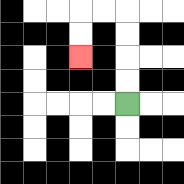{'start': '[5, 4]', 'end': '[3, 2]', 'path_directions': 'U,U,U,U,L,L,D,D', 'path_coordinates': '[[5, 4], [5, 3], [5, 2], [5, 1], [5, 0], [4, 0], [3, 0], [3, 1], [3, 2]]'}